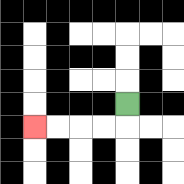{'start': '[5, 4]', 'end': '[1, 5]', 'path_directions': 'D,L,L,L,L', 'path_coordinates': '[[5, 4], [5, 5], [4, 5], [3, 5], [2, 5], [1, 5]]'}